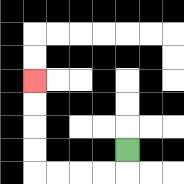{'start': '[5, 6]', 'end': '[1, 3]', 'path_directions': 'D,L,L,L,L,U,U,U,U', 'path_coordinates': '[[5, 6], [5, 7], [4, 7], [3, 7], [2, 7], [1, 7], [1, 6], [1, 5], [1, 4], [1, 3]]'}